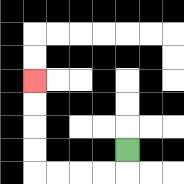{'start': '[5, 6]', 'end': '[1, 3]', 'path_directions': 'D,L,L,L,L,U,U,U,U', 'path_coordinates': '[[5, 6], [5, 7], [4, 7], [3, 7], [2, 7], [1, 7], [1, 6], [1, 5], [1, 4], [1, 3]]'}